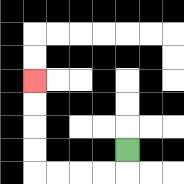{'start': '[5, 6]', 'end': '[1, 3]', 'path_directions': 'D,L,L,L,L,U,U,U,U', 'path_coordinates': '[[5, 6], [5, 7], [4, 7], [3, 7], [2, 7], [1, 7], [1, 6], [1, 5], [1, 4], [1, 3]]'}